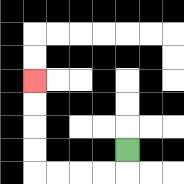{'start': '[5, 6]', 'end': '[1, 3]', 'path_directions': 'D,L,L,L,L,U,U,U,U', 'path_coordinates': '[[5, 6], [5, 7], [4, 7], [3, 7], [2, 7], [1, 7], [1, 6], [1, 5], [1, 4], [1, 3]]'}